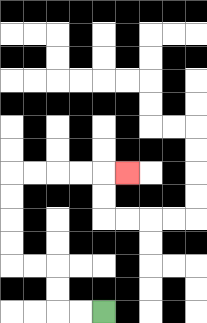{'start': '[4, 13]', 'end': '[5, 7]', 'path_directions': 'L,L,U,U,L,L,U,U,U,U,R,R,R,R,R', 'path_coordinates': '[[4, 13], [3, 13], [2, 13], [2, 12], [2, 11], [1, 11], [0, 11], [0, 10], [0, 9], [0, 8], [0, 7], [1, 7], [2, 7], [3, 7], [4, 7], [5, 7]]'}